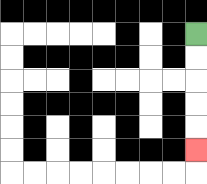{'start': '[8, 1]', 'end': '[8, 6]', 'path_directions': 'D,D,D,D,D', 'path_coordinates': '[[8, 1], [8, 2], [8, 3], [8, 4], [8, 5], [8, 6]]'}